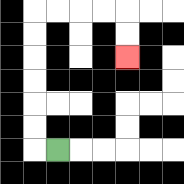{'start': '[2, 6]', 'end': '[5, 2]', 'path_directions': 'L,U,U,U,U,U,U,R,R,R,R,D,D', 'path_coordinates': '[[2, 6], [1, 6], [1, 5], [1, 4], [1, 3], [1, 2], [1, 1], [1, 0], [2, 0], [3, 0], [4, 0], [5, 0], [5, 1], [5, 2]]'}